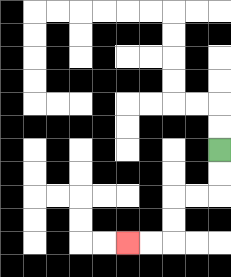{'start': '[9, 6]', 'end': '[5, 10]', 'path_directions': 'D,D,L,L,D,D,L,L', 'path_coordinates': '[[9, 6], [9, 7], [9, 8], [8, 8], [7, 8], [7, 9], [7, 10], [6, 10], [5, 10]]'}